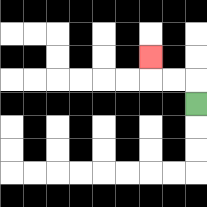{'start': '[8, 4]', 'end': '[6, 2]', 'path_directions': 'U,L,L,U', 'path_coordinates': '[[8, 4], [8, 3], [7, 3], [6, 3], [6, 2]]'}